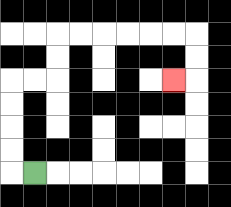{'start': '[1, 7]', 'end': '[7, 3]', 'path_directions': 'L,U,U,U,U,R,R,U,U,R,R,R,R,R,R,D,D,L', 'path_coordinates': '[[1, 7], [0, 7], [0, 6], [0, 5], [0, 4], [0, 3], [1, 3], [2, 3], [2, 2], [2, 1], [3, 1], [4, 1], [5, 1], [6, 1], [7, 1], [8, 1], [8, 2], [8, 3], [7, 3]]'}